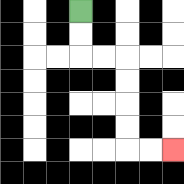{'start': '[3, 0]', 'end': '[7, 6]', 'path_directions': 'D,D,R,R,D,D,D,D,R,R', 'path_coordinates': '[[3, 0], [3, 1], [3, 2], [4, 2], [5, 2], [5, 3], [5, 4], [5, 5], [5, 6], [6, 6], [7, 6]]'}